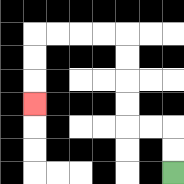{'start': '[7, 7]', 'end': '[1, 4]', 'path_directions': 'U,U,L,L,U,U,U,U,L,L,L,L,D,D,D', 'path_coordinates': '[[7, 7], [7, 6], [7, 5], [6, 5], [5, 5], [5, 4], [5, 3], [5, 2], [5, 1], [4, 1], [3, 1], [2, 1], [1, 1], [1, 2], [1, 3], [1, 4]]'}